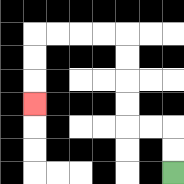{'start': '[7, 7]', 'end': '[1, 4]', 'path_directions': 'U,U,L,L,U,U,U,U,L,L,L,L,D,D,D', 'path_coordinates': '[[7, 7], [7, 6], [7, 5], [6, 5], [5, 5], [5, 4], [5, 3], [5, 2], [5, 1], [4, 1], [3, 1], [2, 1], [1, 1], [1, 2], [1, 3], [1, 4]]'}